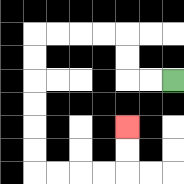{'start': '[7, 3]', 'end': '[5, 5]', 'path_directions': 'L,L,U,U,L,L,L,L,D,D,D,D,D,D,R,R,R,R,U,U', 'path_coordinates': '[[7, 3], [6, 3], [5, 3], [5, 2], [5, 1], [4, 1], [3, 1], [2, 1], [1, 1], [1, 2], [1, 3], [1, 4], [1, 5], [1, 6], [1, 7], [2, 7], [3, 7], [4, 7], [5, 7], [5, 6], [5, 5]]'}